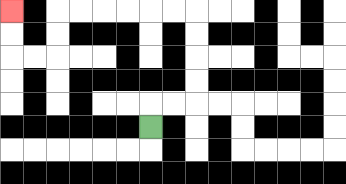{'start': '[6, 5]', 'end': '[0, 0]', 'path_directions': 'U,R,R,U,U,U,U,L,L,L,L,L,L,D,D,L,L,U,U', 'path_coordinates': '[[6, 5], [6, 4], [7, 4], [8, 4], [8, 3], [8, 2], [8, 1], [8, 0], [7, 0], [6, 0], [5, 0], [4, 0], [3, 0], [2, 0], [2, 1], [2, 2], [1, 2], [0, 2], [0, 1], [0, 0]]'}